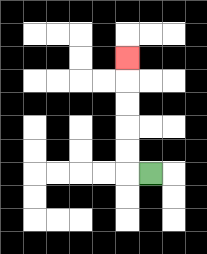{'start': '[6, 7]', 'end': '[5, 2]', 'path_directions': 'L,U,U,U,U,U', 'path_coordinates': '[[6, 7], [5, 7], [5, 6], [5, 5], [5, 4], [5, 3], [5, 2]]'}